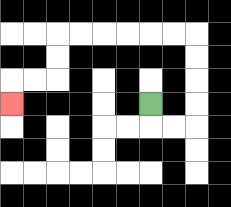{'start': '[6, 4]', 'end': '[0, 4]', 'path_directions': 'D,R,R,U,U,U,U,L,L,L,L,L,L,D,D,L,L,D', 'path_coordinates': '[[6, 4], [6, 5], [7, 5], [8, 5], [8, 4], [8, 3], [8, 2], [8, 1], [7, 1], [6, 1], [5, 1], [4, 1], [3, 1], [2, 1], [2, 2], [2, 3], [1, 3], [0, 3], [0, 4]]'}